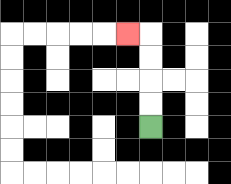{'start': '[6, 5]', 'end': '[5, 1]', 'path_directions': 'U,U,U,U,L', 'path_coordinates': '[[6, 5], [6, 4], [6, 3], [6, 2], [6, 1], [5, 1]]'}